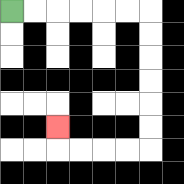{'start': '[0, 0]', 'end': '[2, 5]', 'path_directions': 'R,R,R,R,R,R,D,D,D,D,D,D,L,L,L,L,U', 'path_coordinates': '[[0, 0], [1, 0], [2, 0], [3, 0], [4, 0], [5, 0], [6, 0], [6, 1], [6, 2], [6, 3], [6, 4], [6, 5], [6, 6], [5, 6], [4, 6], [3, 6], [2, 6], [2, 5]]'}